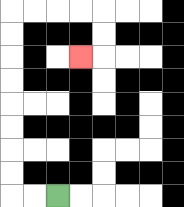{'start': '[2, 8]', 'end': '[3, 2]', 'path_directions': 'L,L,U,U,U,U,U,U,U,U,R,R,R,R,D,D,L', 'path_coordinates': '[[2, 8], [1, 8], [0, 8], [0, 7], [0, 6], [0, 5], [0, 4], [0, 3], [0, 2], [0, 1], [0, 0], [1, 0], [2, 0], [3, 0], [4, 0], [4, 1], [4, 2], [3, 2]]'}